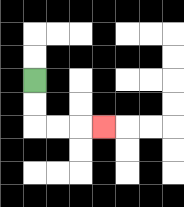{'start': '[1, 3]', 'end': '[4, 5]', 'path_directions': 'D,D,R,R,R', 'path_coordinates': '[[1, 3], [1, 4], [1, 5], [2, 5], [3, 5], [4, 5]]'}